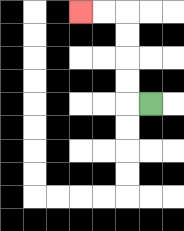{'start': '[6, 4]', 'end': '[3, 0]', 'path_directions': 'L,U,U,U,U,L,L', 'path_coordinates': '[[6, 4], [5, 4], [5, 3], [5, 2], [5, 1], [5, 0], [4, 0], [3, 0]]'}